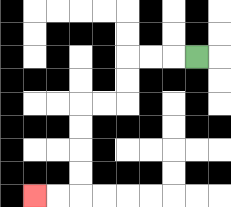{'start': '[8, 2]', 'end': '[1, 8]', 'path_directions': 'L,L,L,D,D,L,L,D,D,D,D,L,L', 'path_coordinates': '[[8, 2], [7, 2], [6, 2], [5, 2], [5, 3], [5, 4], [4, 4], [3, 4], [3, 5], [3, 6], [3, 7], [3, 8], [2, 8], [1, 8]]'}